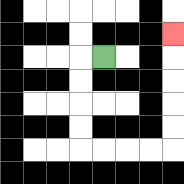{'start': '[4, 2]', 'end': '[7, 1]', 'path_directions': 'L,D,D,D,D,R,R,R,R,U,U,U,U,U', 'path_coordinates': '[[4, 2], [3, 2], [3, 3], [3, 4], [3, 5], [3, 6], [4, 6], [5, 6], [6, 6], [7, 6], [7, 5], [7, 4], [7, 3], [7, 2], [7, 1]]'}